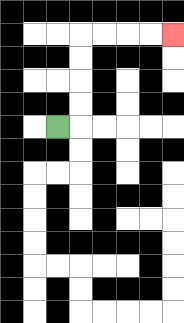{'start': '[2, 5]', 'end': '[7, 1]', 'path_directions': 'R,U,U,U,U,R,R,R,R', 'path_coordinates': '[[2, 5], [3, 5], [3, 4], [3, 3], [3, 2], [3, 1], [4, 1], [5, 1], [6, 1], [7, 1]]'}